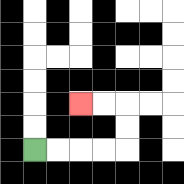{'start': '[1, 6]', 'end': '[3, 4]', 'path_directions': 'R,R,R,R,U,U,L,L', 'path_coordinates': '[[1, 6], [2, 6], [3, 6], [4, 6], [5, 6], [5, 5], [5, 4], [4, 4], [3, 4]]'}